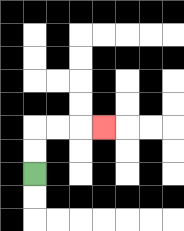{'start': '[1, 7]', 'end': '[4, 5]', 'path_directions': 'U,U,R,R,R', 'path_coordinates': '[[1, 7], [1, 6], [1, 5], [2, 5], [3, 5], [4, 5]]'}